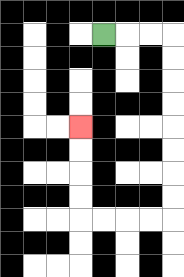{'start': '[4, 1]', 'end': '[3, 5]', 'path_directions': 'R,R,R,D,D,D,D,D,D,D,D,L,L,L,L,U,U,U,U', 'path_coordinates': '[[4, 1], [5, 1], [6, 1], [7, 1], [7, 2], [7, 3], [7, 4], [7, 5], [7, 6], [7, 7], [7, 8], [7, 9], [6, 9], [5, 9], [4, 9], [3, 9], [3, 8], [3, 7], [3, 6], [3, 5]]'}